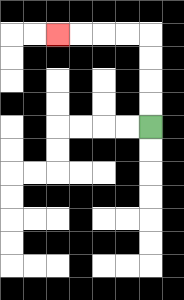{'start': '[6, 5]', 'end': '[2, 1]', 'path_directions': 'U,U,U,U,L,L,L,L', 'path_coordinates': '[[6, 5], [6, 4], [6, 3], [6, 2], [6, 1], [5, 1], [4, 1], [3, 1], [2, 1]]'}